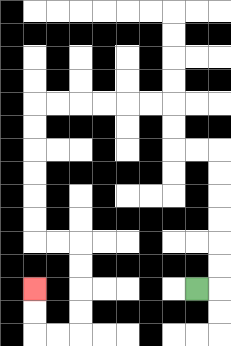{'start': '[8, 12]', 'end': '[1, 12]', 'path_directions': 'R,U,U,U,U,U,U,L,L,U,U,L,L,L,L,L,L,D,D,D,D,D,D,R,R,D,D,D,D,L,L,U,U', 'path_coordinates': '[[8, 12], [9, 12], [9, 11], [9, 10], [9, 9], [9, 8], [9, 7], [9, 6], [8, 6], [7, 6], [7, 5], [7, 4], [6, 4], [5, 4], [4, 4], [3, 4], [2, 4], [1, 4], [1, 5], [1, 6], [1, 7], [1, 8], [1, 9], [1, 10], [2, 10], [3, 10], [3, 11], [3, 12], [3, 13], [3, 14], [2, 14], [1, 14], [1, 13], [1, 12]]'}